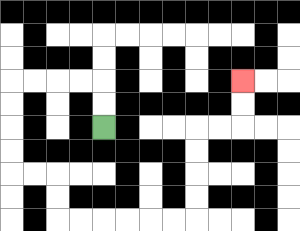{'start': '[4, 5]', 'end': '[10, 3]', 'path_directions': 'U,U,L,L,L,L,D,D,D,D,R,R,D,D,R,R,R,R,R,R,U,U,U,U,R,R,U,U', 'path_coordinates': '[[4, 5], [4, 4], [4, 3], [3, 3], [2, 3], [1, 3], [0, 3], [0, 4], [0, 5], [0, 6], [0, 7], [1, 7], [2, 7], [2, 8], [2, 9], [3, 9], [4, 9], [5, 9], [6, 9], [7, 9], [8, 9], [8, 8], [8, 7], [8, 6], [8, 5], [9, 5], [10, 5], [10, 4], [10, 3]]'}